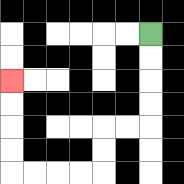{'start': '[6, 1]', 'end': '[0, 3]', 'path_directions': 'D,D,D,D,L,L,D,D,L,L,L,L,U,U,U,U', 'path_coordinates': '[[6, 1], [6, 2], [6, 3], [6, 4], [6, 5], [5, 5], [4, 5], [4, 6], [4, 7], [3, 7], [2, 7], [1, 7], [0, 7], [0, 6], [0, 5], [0, 4], [0, 3]]'}